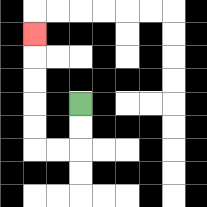{'start': '[3, 4]', 'end': '[1, 1]', 'path_directions': 'D,D,L,L,U,U,U,U,U', 'path_coordinates': '[[3, 4], [3, 5], [3, 6], [2, 6], [1, 6], [1, 5], [1, 4], [1, 3], [1, 2], [1, 1]]'}